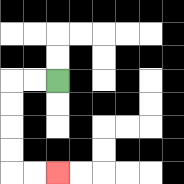{'start': '[2, 3]', 'end': '[2, 7]', 'path_directions': 'L,L,D,D,D,D,R,R', 'path_coordinates': '[[2, 3], [1, 3], [0, 3], [0, 4], [0, 5], [0, 6], [0, 7], [1, 7], [2, 7]]'}